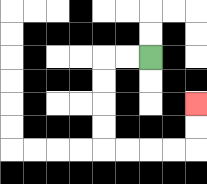{'start': '[6, 2]', 'end': '[8, 4]', 'path_directions': 'L,L,D,D,D,D,R,R,R,R,U,U', 'path_coordinates': '[[6, 2], [5, 2], [4, 2], [4, 3], [4, 4], [4, 5], [4, 6], [5, 6], [6, 6], [7, 6], [8, 6], [8, 5], [8, 4]]'}